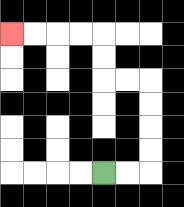{'start': '[4, 7]', 'end': '[0, 1]', 'path_directions': 'R,R,U,U,U,U,L,L,U,U,L,L,L,L', 'path_coordinates': '[[4, 7], [5, 7], [6, 7], [6, 6], [6, 5], [6, 4], [6, 3], [5, 3], [4, 3], [4, 2], [4, 1], [3, 1], [2, 1], [1, 1], [0, 1]]'}